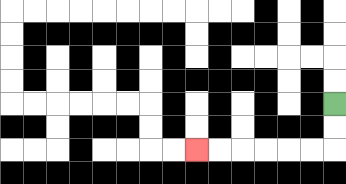{'start': '[14, 4]', 'end': '[8, 6]', 'path_directions': 'D,D,L,L,L,L,L,L', 'path_coordinates': '[[14, 4], [14, 5], [14, 6], [13, 6], [12, 6], [11, 6], [10, 6], [9, 6], [8, 6]]'}